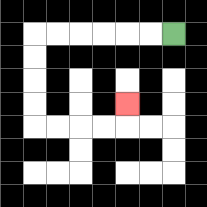{'start': '[7, 1]', 'end': '[5, 4]', 'path_directions': 'L,L,L,L,L,L,D,D,D,D,R,R,R,R,U', 'path_coordinates': '[[7, 1], [6, 1], [5, 1], [4, 1], [3, 1], [2, 1], [1, 1], [1, 2], [1, 3], [1, 4], [1, 5], [2, 5], [3, 5], [4, 5], [5, 5], [5, 4]]'}